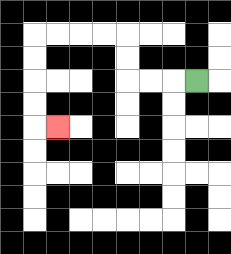{'start': '[8, 3]', 'end': '[2, 5]', 'path_directions': 'L,L,L,U,U,L,L,L,L,D,D,D,D,R', 'path_coordinates': '[[8, 3], [7, 3], [6, 3], [5, 3], [5, 2], [5, 1], [4, 1], [3, 1], [2, 1], [1, 1], [1, 2], [1, 3], [1, 4], [1, 5], [2, 5]]'}